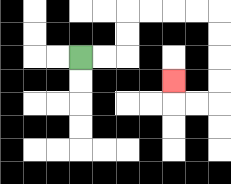{'start': '[3, 2]', 'end': '[7, 3]', 'path_directions': 'R,R,U,U,R,R,R,R,D,D,D,D,L,L,U', 'path_coordinates': '[[3, 2], [4, 2], [5, 2], [5, 1], [5, 0], [6, 0], [7, 0], [8, 0], [9, 0], [9, 1], [9, 2], [9, 3], [9, 4], [8, 4], [7, 4], [7, 3]]'}